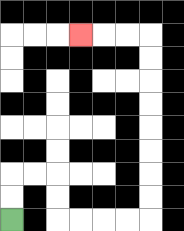{'start': '[0, 9]', 'end': '[3, 1]', 'path_directions': 'U,U,R,R,D,D,R,R,R,R,U,U,U,U,U,U,U,U,L,L,L', 'path_coordinates': '[[0, 9], [0, 8], [0, 7], [1, 7], [2, 7], [2, 8], [2, 9], [3, 9], [4, 9], [5, 9], [6, 9], [6, 8], [6, 7], [6, 6], [6, 5], [6, 4], [6, 3], [6, 2], [6, 1], [5, 1], [4, 1], [3, 1]]'}